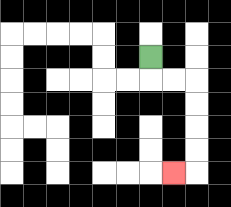{'start': '[6, 2]', 'end': '[7, 7]', 'path_directions': 'D,R,R,D,D,D,D,L', 'path_coordinates': '[[6, 2], [6, 3], [7, 3], [8, 3], [8, 4], [8, 5], [8, 6], [8, 7], [7, 7]]'}